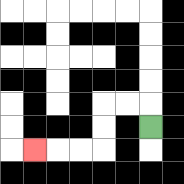{'start': '[6, 5]', 'end': '[1, 6]', 'path_directions': 'U,L,L,D,D,L,L,L', 'path_coordinates': '[[6, 5], [6, 4], [5, 4], [4, 4], [4, 5], [4, 6], [3, 6], [2, 6], [1, 6]]'}